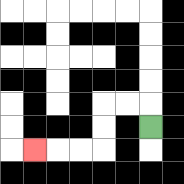{'start': '[6, 5]', 'end': '[1, 6]', 'path_directions': 'U,L,L,D,D,L,L,L', 'path_coordinates': '[[6, 5], [6, 4], [5, 4], [4, 4], [4, 5], [4, 6], [3, 6], [2, 6], [1, 6]]'}